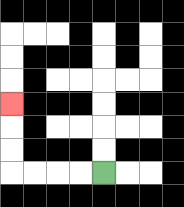{'start': '[4, 7]', 'end': '[0, 4]', 'path_directions': 'L,L,L,L,U,U,U', 'path_coordinates': '[[4, 7], [3, 7], [2, 7], [1, 7], [0, 7], [0, 6], [0, 5], [0, 4]]'}